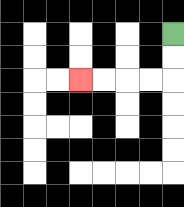{'start': '[7, 1]', 'end': '[3, 3]', 'path_directions': 'D,D,L,L,L,L', 'path_coordinates': '[[7, 1], [7, 2], [7, 3], [6, 3], [5, 3], [4, 3], [3, 3]]'}